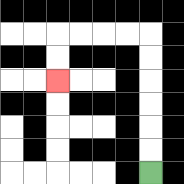{'start': '[6, 7]', 'end': '[2, 3]', 'path_directions': 'U,U,U,U,U,U,L,L,L,L,D,D', 'path_coordinates': '[[6, 7], [6, 6], [6, 5], [6, 4], [6, 3], [6, 2], [6, 1], [5, 1], [4, 1], [3, 1], [2, 1], [2, 2], [2, 3]]'}